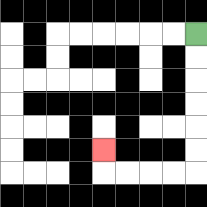{'start': '[8, 1]', 'end': '[4, 6]', 'path_directions': 'D,D,D,D,D,D,L,L,L,L,U', 'path_coordinates': '[[8, 1], [8, 2], [8, 3], [8, 4], [8, 5], [8, 6], [8, 7], [7, 7], [6, 7], [5, 7], [4, 7], [4, 6]]'}